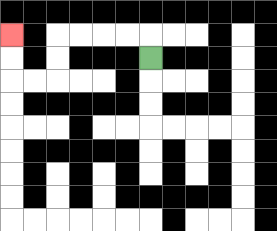{'start': '[6, 2]', 'end': '[0, 1]', 'path_directions': 'U,L,L,L,L,D,D,L,L,U,U', 'path_coordinates': '[[6, 2], [6, 1], [5, 1], [4, 1], [3, 1], [2, 1], [2, 2], [2, 3], [1, 3], [0, 3], [0, 2], [0, 1]]'}